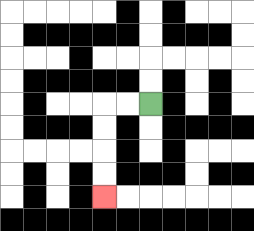{'start': '[6, 4]', 'end': '[4, 8]', 'path_directions': 'L,L,D,D,D,D', 'path_coordinates': '[[6, 4], [5, 4], [4, 4], [4, 5], [4, 6], [4, 7], [4, 8]]'}